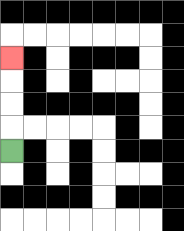{'start': '[0, 6]', 'end': '[0, 2]', 'path_directions': 'U,U,U,U', 'path_coordinates': '[[0, 6], [0, 5], [0, 4], [0, 3], [0, 2]]'}